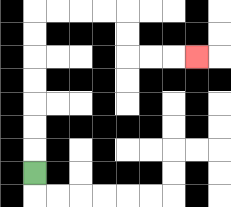{'start': '[1, 7]', 'end': '[8, 2]', 'path_directions': 'U,U,U,U,U,U,U,R,R,R,R,D,D,R,R,R', 'path_coordinates': '[[1, 7], [1, 6], [1, 5], [1, 4], [1, 3], [1, 2], [1, 1], [1, 0], [2, 0], [3, 0], [4, 0], [5, 0], [5, 1], [5, 2], [6, 2], [7, 2], [8, 2]]'}